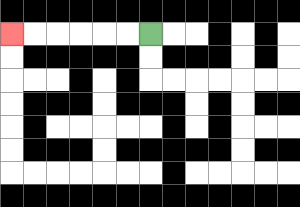{'start': '[6, 1]', 'end': '[0, 1]', 'path_directions': 'L,L,L,L,L,L', 'path_coordinates': '[[6, 1], [5, 1], [4, 1], [3, 1], [2, 1], [1, 1], [0, 1]]'}